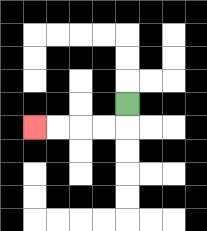{'start': '[5, 4]', 'end': '[1, 5]', 'path_directions': 'D,L,L,L,L', 'path_coordinates': '[[5, 4], [5, 5], [4, 5], [3, 5], [2, 5], [1, 5]]'}